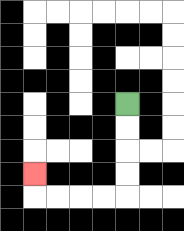{'start': '[5, 4]', 'end': '[1, 7]', 'path_directions': 'D,D,D,D,L,L,L,L,U', 'path_coordinates': '[[5, 4], [5, 5], [5, 6], [5, 7], [5, 8], [4, 8], [3, 8], [2, 8], [1, 8], [1, 7]]'}